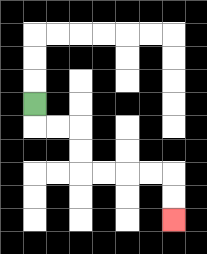{'start': '[1, 4]', 'end': '[7, 9]', 'path_directions': 'D,R,R,D,D,R,R,R,R,D,D', 'path_coordinates': '[[1, 4], [1, 5], [2, 5], [3, 5], [3, 6], [3, 7], [4, 7], [5, 7], [6, 7], [7, 7], [7, 8], [7, 9]]'}